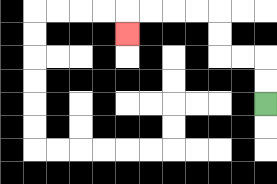{'start': '[11, 4]', 'end': '[5, 1]', 'path_directions': 'U,U,L,L,U,U,L,L,L,L,D', 'path_coordinates': '[[11, 4], [11, 3], [11, 2], [10, 2], [9, 2], [9, 1], [9, 0], [8, 0], [7, 0], [6, 0], [5, 0], [5, 1]]'}